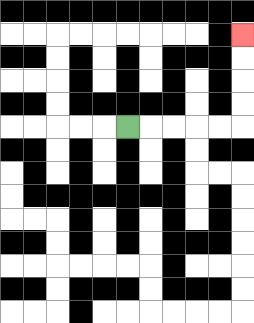{'start': '[5, 5]', 'end': '[10, 1]', 'path_directions': 'R,R,R,R,R,U,U,U,U', 'path_coordinates': '[[5, 5], [6, 5], [7, 5], [8, 5], [9, 5], [10, 5], [10, 4], [10, 3], [10, 2], [10, 1]]'}